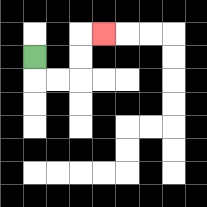{'start': '[1, 2]', 'end': '[4, 1]', 'path_directions': 'D,R,R,U,U,R', 'path_coordinates': '[[1, 2], [1, 3], [2, 3], [3, 3], [3, 2], [3, 1], [4, 1]]'}